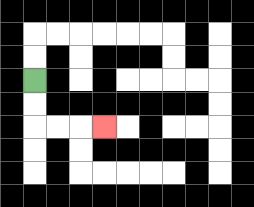{'start': '[1, 3]', 'end': '[4, 5]', 'path_directions': 'D,D,R,R,R', 'path_coordinates': '[[1, 3], [1, 4], [1, 5], [2, 5], [3, 5], [4, 5]]'}